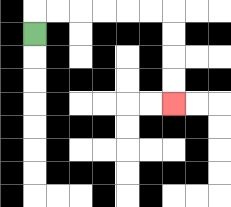{'start': '[1, 1]', 'end': '[7, 4]', 'path_directions': 'U,R,R,R,R,R,R,D,D,D,D', 'path_coordinates': '[[1, 1], [1, 0], [2, 0], [3, 0], [4, 0], [5, 0], [6, 0], [7, 0], [7, 1], [7, 2], [7, 3], [7, 4]]'}